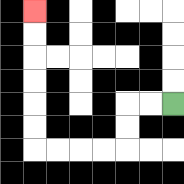{'start': '[7, 4]', 'end': '[1, 0]', 'path_directions': 'L,L,D,D,L,L,L,L,U,U,U,U,U,U', 'path_coordinates': '[[7, 4], [6, 4], [5, 4], [5, 5], [5, 6], [4, 6], [3, 6], [2, 6], [1, 6], [1, 5], [1, 4], [1, 3], [1, 2], [1, 1], [1, 0]]'}